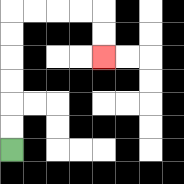{'start': '[0, 6]', 'end': '[4, 2]', 'path_directions': 'U,U,U,U,U,U,R,R,R,R,D,D', 'path_coordinates': '[[0, 6], [0, 5], [0, 4], [0, 3], [0, 2], [0, 1], [0, 0], [1, 0], [2, 0], [3, 0], [4, 0], [4, 1], [4, 2]]'}